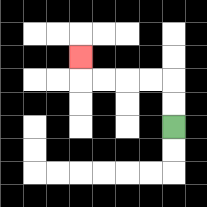{'start': '[7, 5]', 'end': '[3, 2]', 'path_directions': 'U,U,L,L,L,L,U', 'path_coordinates': '[[7, 5], [7, 4], [7, 3], [6, 3], [5, 3], [4, 3], [3, 3], [3, 2]]'}